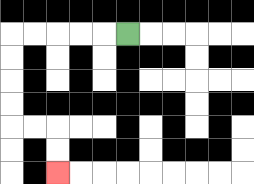{'start': '[5, 1]', 'end': '[2, 7]', 'path_directions': 'L,L,L,L,L,D,D,D,D,R,R,D,D', 'path_coordinates': '[[5, 1], [4, 1], [3, 1], [2, 1], [1, 1], [0, 1], [0, 2], [0, 3], [0, 4], [0, 5], [1, 5], [2, 5], [2, 6], [2, 7]]'}